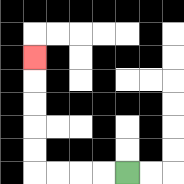{'start': '[5, 7]', 'end': '[1, 2]', 'path_directions': 'L,L,L,L,U,U,U,U,U', 'path_coordinates': '[[5, 7], [4, 7], [3, 7], [2, 7], [1, 7], [1, 6], [1, 5], [1, 4], [1, 3], [1, 2]]'}